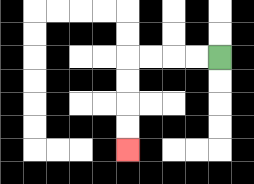{'start': '[9, 2]', 'end': '[5, 6]', 'path_directions': 'L,L,L,L,D,D,D,D', 'path_coordinates': '[[9, 2], [8, 2], [7, 2], [6, 2], [5, 2], [5, 3], [5, 4], [5, 5], [5, 6]]'}